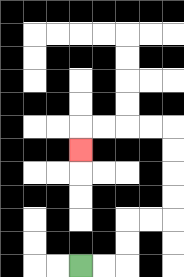{'start': '[3, 11]', 'end': '[3, 6]', 'path_directions': 'R,R,U,U,R,R,U,U,U,U,L,L,L,L,D', 'path_coordinates': '[[3, 11], [4, 11], [5, 11], [5, 10], [5, 9], [6, 9], [7, 9], [7, 8], [7, 7], [7, 6], [7, 5], [6, 5], [5, 5], [4, 5], [3, 5], [3, 6]]'}